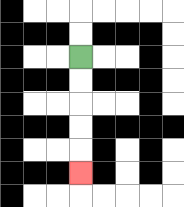{'start': '[3, 2]', 'end': '[3, 7]', 'path_directions': 'D,D,D,D,D', 'path_coordinates': '[[3, 2], [3, 3], [3, 4], [3, 5], [3, 6], [3, 7]]'}